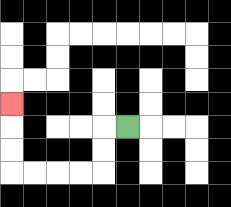{'start': '[5, 5]', 'end': '[0, 4]', 'path_directions': 'L,D,D,L,L,L,L,U,U,U', 'path_coordinates': '[[5, 5], [4, 5], [4, 6], [4, 7], [3, 7], [2, 7], [1, 7], [0, 7], [0, 6], [0, 5], [0, 4]]'}